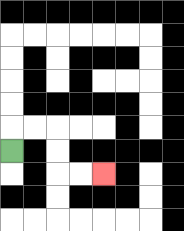{'start': '[0, 6]', 'end': '[4, 7]', 'path_directions': 'U,R,R,D,D,R,R', 'path_coordinates': '[[0, 6], [0, 5], [1, 5], [2, 5], [2, 6], [2, 7], [3, 7], [4, 7]]'}